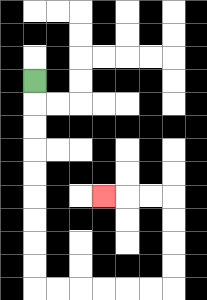{'start': '[1, 3]', 'end': '[4, 8]', 'path_directions': 'D,D,D,D,D,D,D,D,D,R,R,R,R,R,R,U,U,U,U,L,L,L', 'path_coordinates': '[[1, 3], [1, 4], [1, 5], [1, 6], [1, 7], [1, 8], [1, 9], [1, 10], [1, 11], [1, 12], [2, 12], [3, 12], [4, 12], [5, 12], [6, 12], [7, 12], [7, 11], [7, 10], [7, 9], [7, 8], [6, 8], [5, 8], [4, 8]]'}